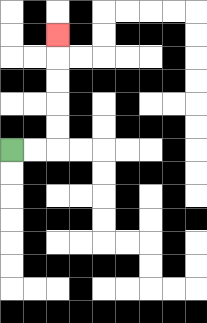{'start': '[0, 6]', 'end': '[2, 1]', 'path_directions': 'R,R,U,U,U,U,U', 'path_coordinates': '[[0, 6], [1, 6], [2, 6], [2, 5], [2, 4], [2, 3], [2, 2], [2, 1]]'}